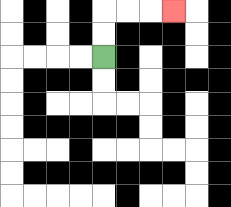{'start': '[4, 2]', 'end': '[7, 0]', 'path_directions': 'U,U,R,R,R', 'path_coordinates': '[[4, 2], [4, 1], [4, 0], [5, 0], [6, 0], [7, 0]]'}